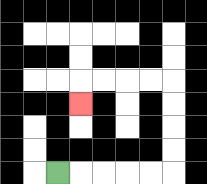{'start': '[2, 7]', 'end': '[3, 4]', 'path_directions': 'R,R,R,R,R,U,U,U,U,L,L,L,L,D', 'path_coordinates': '[[2, 7], [3, 7], [4, 7], [5, 7], [6, 7], [7, 7], [7, 6], [7, 5], [7, 4], [7, 3], [6, 3], [5, 3], [4, 3], [3, 3], [3, 4]]'}